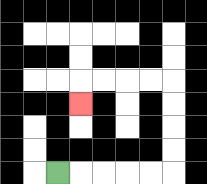{'start': '[2, 7]', 'end': '[3, 4]', 'path_directions': 'R,R,R,R,R,U,U,U,U,L,L,L,L,D', 'path_coordinates': '[[2, 7], [3, 7], [4, 7], [5, 7], [6, 7], [7, 7], [7, 6], [7, 5], [7, 4], [7, 3], [6, 3], [5, 3], [4, 3], [3, 3], [3, 4]]'}